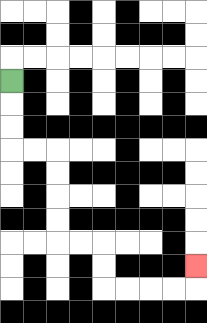{'start': '[0, 3]', 'end': '[8, 11]', 'path_directions': 'D,D,D,R,R,D,D,D,D,R,R,D,D,R,R,R,R,U', 'path_coordinates': '[[0, 3], [0, 4], [0, 5], [0, 6], [1, 6], [2, 6], [2, 7], [2, 8], [2, 9], [2, 10], [3, 10], [4, 10], [4, 11], [4, 12], [5, 12], [6, 12], [7, 12], [8, 12], [8, 11]]'}